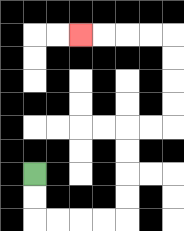{'start': '[1, 7]', 'end': '[3, 1]', 'path_directions': 'D,D,R,R,R,R,U,U,U,U,R,R,U,U,U,U,L,L,L,L', 'path_coordinates': '[[1, 7], [1, 8], [1, 9], [2, 9], [3, 9], [4, 9], [5, 9], [5, 8], [5, 7], [5, 6], [5, 5], [6, 5], [7, 5], [7, 4], [7, 3], [7, 2], [7, 1], [6, 1], [5, 1], [4, 1], [3, 1]]'}